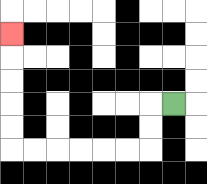{'start': '[7, 4]', 'end': '[0, 1]', 'path_directions': 'L,D,D,L,L,L,L,L,L,U,U,U,U,U', 'path_coordinates': '[[7, 4], [6, 4], [6, 5], [6, 6], [5, 6], [4, 6], [3, 6], [2, 6], [1, 6], [0, 6], [0, 5], [0, 4], [0, 3], [0, 2], [0, 1]]'}